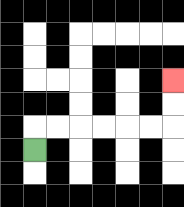{'start': '[1, 6]', 'end': '[7, 3]', 'path_directions': 'U,R,R,R,R,R,R,U,U', 'path_coordinates': '[[1, 6], [1, 5], [2, 5], [3, 5], [4, 5], [5, 5], [6, 5], [7, 5], [7, 4], [7, 3]]'}